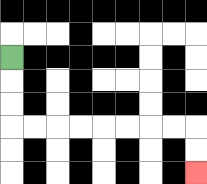{'start': '[0, 2]', 'end': '[8, 7]', 'path_directions': 'D,D,D,R,R,R,R,R,R,R,R,D,D', 'path_coordinates': '[[0, 2], [0, 3], [0, 4], [0, 5], [1, 5], [2, 5], [3, 5], [4, 5], [5, 5], [6, 5], [7, 5], [8, 5], [8, 6], [8, 7]]'}